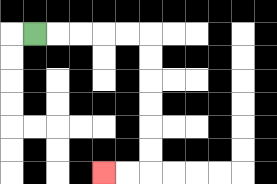{'start': '[1, 1]', 'end': '[4, 7]', 'path_directions': 'R,R,R,R,R,D,D,D,D,D,D,L,L', 'path_coordinates': '[[1, 1], [2, 1], [3, 1], [4, 1], [5, 1], [6, 1], [6, 2], [6, 3], [6, 4], [6, 5], [6, 6], [6, 7], [5, 7], [4, 7]]'}